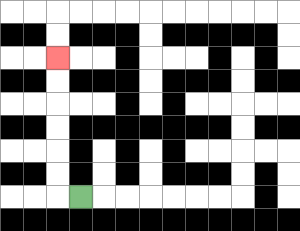{'start': '[3, 8]', 'end': '[2, 2]', 'path_directions': 'L,U,U,U,U,U,U', 'path_coordinates': '[[3, 8], [2, 8], [2, 7], [2, 6], [2, 5], [2, 4], [2, 3], [2, 2]]'}